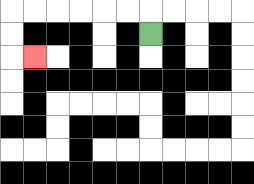{'start': '[6, 1]', 'end': '[1, 2]', 'path_directions': 'U,L,L,L,L,L,L,D,D,R', 'path_coordinates': '[[6, 1], [6, 0], [5, 0], [4, 0], [3, 0], [2, 0], [1, 0], [0, 0], [0, 1], [0, 2], [1, 2]]'}